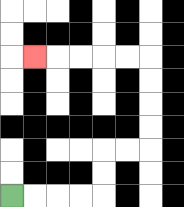{'start': '[0, 8]', 'end': '[1, 2]', 'path_directions': 'R,R,R,R,U,U,R,R,U,U,U,U,L,L,L,L,L', 'path_coordinates': '[[0, 8], [1, 8], [2, 8], [3, 8], [4, 8], [4, 7], [4, 6], [5, 6], [6, 6], [6, 5], [6, 4], [6, 3], [6, 2], [5, 2], [4, 2], [3, 2], [2, 2], [1, 2]]'}